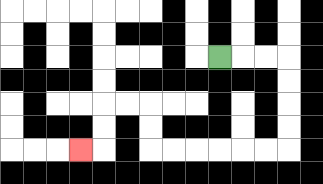{'start': '[9, 2]', 'end': '[3, 6]', 'path_directions': 'R,R,R,D,D,D,D,L,L,L,L,L,L,U,U,L,L,D,D,L', 'path_coordinates': '[[9, 2], [10, 2], [11, 2], [12, 2], [12, 3], [12, 4], [12, 5], [12, 6], [11, 6], [10, 6], [9, 6], [8, 6], [7, 6], [6, 6], [6, 5], [6, 4], [5, 4], [4, 4], [4, 5], [4, 6], [3, 6]]'}